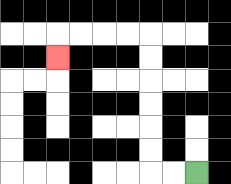{'start': '[8, 7]', 'end': '[2, 2]', 'path_directions': 'L,L,U,U,U,U,U,U,L,L,L,L,D', 'path_coordinates': '[[8, 7], [7, 7], [6, 7], [6, 6], [6, 5], [6, 4], [6, 3], [6, 2], [6, 1], [5, 1], [4, 1], [3, 1], [2, 1], [2, 2]]'}